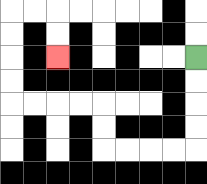{'start': '[8, 2]', 'end': '[2, 2]', 'path_directions': 'D,D,D,D,L,L,L,L,U,U,L,L,L,L,U,U,U,U,R,R,D,D', 'path_coordinates': '[[8, 2], [8, 3], [8, 4], [8, 5], [8, 6], [7, 6], [6, 6], [5, 6], [4, 6], [4, 5], [4, 4], [3, 4], [2, 4], [1, 4], [0, 4], [0, 3], [0, 2], [0, 1], [0, 0], [1, 0], [2, 0], [2, 1], [2, 2]]'}